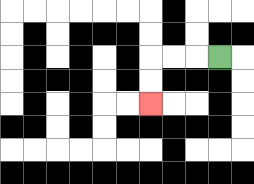{'start': '[9, 2]', 'end': '[6, 4]', 'path_directions': 'L,L,L,D,D', 'path_coordinates': '[[9, 2], [8, 2], [7, 2], [6, 2], [6, 3], [6, 4]]'}